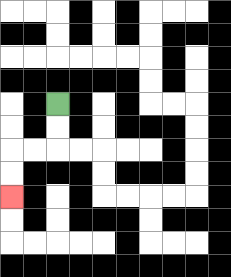{'start': '[2, 4]', 'end': '[0, 8]', 'path_directions': 'D,D,L,L,D,D', 'path_coordinates': '[[2, 4], [2, 5], [2, 6], [1, 6], [0, 6], [0, 7], [0, 8]]'}